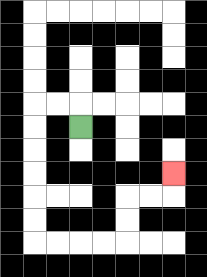{'start': '[3, 5]', 'end': '[7, 7]', 'path_directions': 'U,L,L,D,D,D,D,D,D,R,R,R,R,U,U,R,R,U', 'path_coordinates': '[[3, 5], [3, 4], [2, 4], [1, 4], [1, 5], [1, 6], [1, 7], [1, 8], [1, 9], [1, 10], [2, 10], [3, 10], [4, 10], [5, 10], [5, 9], [5, 8], [6, 8], [7, 8], [7, 7]]'}